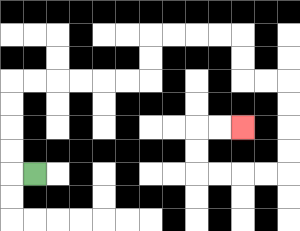{'start': '[1, 7]', 'end': '[10, 5]', 'path_directions': 'L,U,U,U,U,R,R,R,R,R,R,U,U,R,R,R,R,D,D,R,R,D,D,D,D,L,L,L,L,U,U,R,R', 'path_coordinates': '[[1, 7], [0, 7], [0, 6], [0, 5], [0, 4], [0, 3], [1, 3], [2, 3], [3, 3], [4, 3], [5, 3], [6, 3], [6, 2], [6, 1], [7, 1], [8, 1], [9, 1], [10, 1], [10, 2], [10, 3], [11, 3], [12, 3], [12, 4], [12, 5], [12, 6], [12, 7], [11, 7], [10, 7], [9, 7], [8, 7], [8, 6], [8, 5], [9, 5], [10, 5]]'}